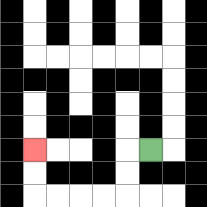{'start': '[6, 6]', 'end': '[1, 6]', 'path_directions': 'L,D,D,L,L,L,L,U,U', 'path_coordinates': '[[6, 6], [5, 6], [5, 7], [5, 8], [4, 8], [3, 8], [2, 8], [1, 8], [1, 7], [1, 6]]'}